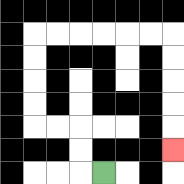{'start': '[4, 7]', 'end': '[7, 6]', 'path_directions': 'L,U,U,L,L,U,U,U,U,R,R,R,R,R,R,D,D,D,D,D', 'path_coordinates': '[[4, 7], [3, 7], [3, 6], [3, 5], [2, 5], [1, 5], [1, 4], [1, 3], [1, 2], [1, 1], [2, 1], [3, 1], [4, 1], [5, 1], [6, 1], [7, 1], [7, 2], [7, 3], [7, 4], [7, 5], [7, 6]]'}